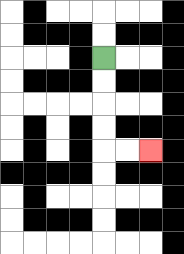{'start': '[4, 2]', 'end': '[6, 6]', 'path_directions': 'D,D,D,D,R,R', 'path_coordinates': '[[4, 2], [4, 3], [4, 4], [4, 5], [4, 6], [5, 6], [6, 6]]'}